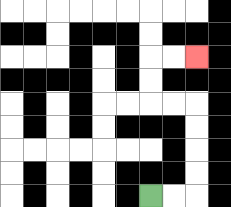{'start': '[6, 8]', 'end': '[8, 2]', 'path_directions': 'R,R,U,U,U,U,L,L,U,U,R,R', 'path_coordinates': '[[6, 8], [7, 8], [8, 8], [8, 7], [8, 6], [8, 5], [8, 4], [7, 4], [6, 4], [6, 3], [6, 2], [7, 2], [8, 2]]'}